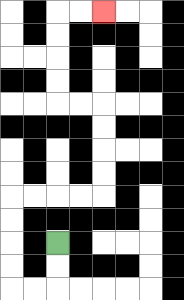{'start': '[2, 10]', 'end': '[4, 0]', 'path_directions': 'D,D,L,L,U,U,U,U,R,R,R,R,U,U,U,U,L,L,U,U,U,U,R,R', 'path_coordinates': '[[2, 10], [2, 11], [2, 12], [1, 12], [0, 12], [0, 11], [0, 10], [0, 9], [0, 8], [1, 8], [2, 8], [3, 8], [4, 8], [4, 7], [4, 6], [4, 5], [4, 4], [3, 4], [2, 4], [2, 3], [2, 2], [2, 1], [2, 0], [3, 0], [4, 0]]'}